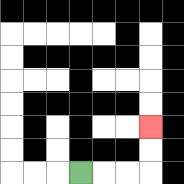{'start': '[3, 7]', 'end': '[6, 5]', 'path_directions': 'R,R,R,U,U', 'path_coordinates': '[[3, 7], [4, 7], [5, 7], [6, 7], [6, 6], [6, 5]]'}